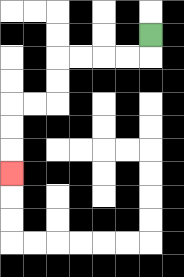{'start': '[6, 1]', 'end': '[0, 7]', 'path_directions': 'D,L,L,L,L,D,D,L,L,D,D,D', 'path_coordinates': '[[6, 1], [6, 2], [5, 2], [4, 2], [3, 2], [2, 2], [2, 3], [2, 4], [1, 4], [0, 4], [0, 5], [0, 6], [0, 7]]'}